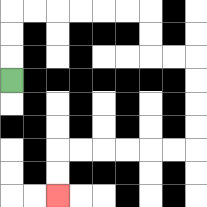{'start': '[0, 3]', 'end': '[2, 8]', 'path_directions': 'U,U,U,R,R,R,R,R,R,D,D,R,R,D,D,D,D,L,L,L,L,L,L,D,D', 'path_coordinates': '[[0, 3], [0, 2], [0, 1], [0, 0], [1, 0], [2, 0], [3, 0], [4, 0], [5, 0], [6, 0], [6, 1], [6, 2], [7, 2], [8, 2], [8, 3], [8, 4], [8, 5], [8, 6], [7, 6], [6, 6], [5, 6], [4, 6], [3, 6], [2, 6], [2, 7], [2, 8]]'}